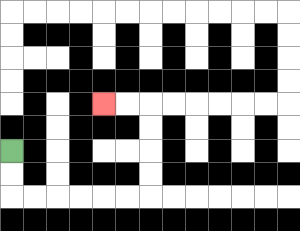{'start': '[0, 6]', 'end': '[4, 4]', 'path_directions': 'D,D,R,R,R,R,R,R,U,U,U,U,L,L', 'path_coordinates': '[[0, 6], [0, 7], [0, 8], [1, 8], [2, 8], [3, 8], [4, 8], [5, 8], [6, 8], [6, 7], [6, 6], [6, 5], [6, 4], [5, 4], [4, 4]]'}